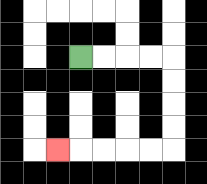{'start': '[3, 2]', 'end': '[2, 6]', 'path_directions': 'R,R,R,R,D,D,D,D,L,L,L,L,L', 'path_coordinates': '[[3, 2], [4, 2], [5, 2], [6, 2], [7, 2], [7, 3], [7, 4], [7, 5], [7, 6], [6, 6], [5, 6], [4, 6], [3, 6], [2, 6]]'}